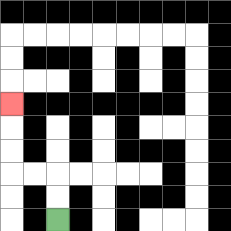{'start': '[2, 9]', 'end': '[0, 4]', 'path_directions': 'U,U,L,L,U,U,U', 'path_coordinates': '[[2, 9], [2, 8], [2, 7], [1, 7], [0, 7], [0, 6], [0, 5], [0, 4]]'}